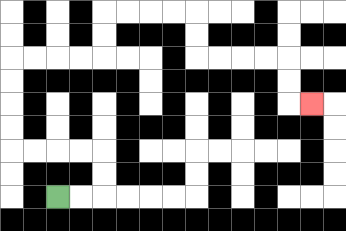{'start': '[2, 8]', 'end': '[13, 4]', 'path_directions': 'R,R,U,U,L,L,L,L,U,U,U,U,R,R,R,R,U,U,R,R,R,R,D,D,R,R,R,R,D,D,R', 'path_coordinates': '[[2, 8], [3, 8], [4, 8], [4, 7], [4, 6], [3, 6], [2, 6], [1, 6], [0, 6], [0, 5], [0, 4], [0, 3], [0, 2], [1, 2], [2, 2], [3, 2], [4, 2], [4, 1], [4, 0], [5, 0], [6, 0], [7, 0], [8, 0], [8, 1], [8, 2], [9, 2], [10, 2], [11, 2], [12, 2], [12, 3], [12, 4], [13, 4]]'}